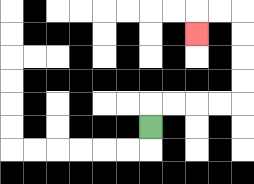{'start': '[6, 5]', 'end': '[8, 1]', 'path_directions': 'U,R,R,R,R,U,U,U,U,L,L,D', 'path_coordinates': '[[6, 5], [6, 4], [7, 4], [8, 4], [9, 4], [10, 4], [10, 3], [10, 2], [10, 1], [10, 0], [9, 0], [8, 0], [8, 1]]'}